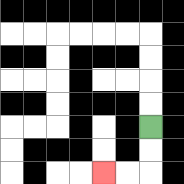{'start': '[6, 5]', 'end': '[4, 7]', 'path_directions': 'D,D,L,L', 'path_coordinates': '[[6, 5], [6, 6], [6, 7], [5, 7], [4, 7]]'}